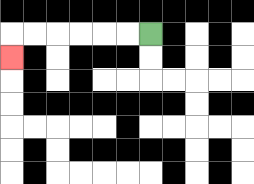{'start': '[6, 1]', 'end': '[0, 2]', 'path_directions': 'L,L,L,L,L,L,D', 'path_coordinates': '[[6, 1], [5, 1], [4, 1], [3, 1], [2, 1], [1, 1], [0, 1], [0, 2]]'}